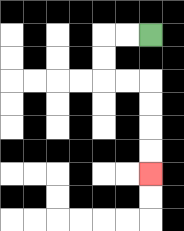{'start': '[6, 1]', 'end': '[6, 7]', 'path_directions': 'L,L,D,D,R,R,D,D,D,D', 'path_coordinates': '[[6, 1], [5, 1], [4, 1], [4, 2], [4, 3], [5, 3], [6, 3], [6, 4], [6, 5], [6, 6], [6, 7]]'}